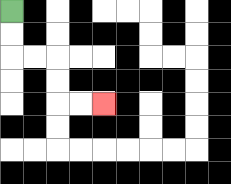{'start': '[0, 0]', 'end': '[4, 4]', 'path_directions': 'D,D,R,R,D,D,R,R', 'path_coordinates': '[[0, 0], [0, 1], [0, 2], [1, 2], [2, 2], [2, 3], [2, 4], [3, 4], [4, 4]]'}